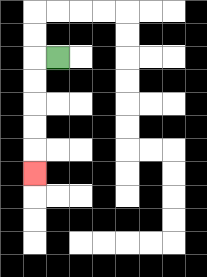{'start': '[2, 2]', 'end': '[1, 7]', 'path_directions': 'L,D,D,D,D,D', 'path_coordinates': '[[2, 2], [1, 2], [1, 3], [1, 4], [1, 5], [1, 6], [1, 7]]'}